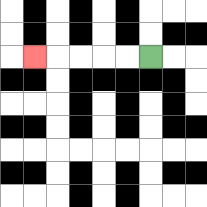{'start': '[6, 2]', 'end': '[1, 2]', 'path_directions': 'L,L,L,L,L', 'path_coordinates': '[[6, 2], [5, 2], [4, 2], [3, 2], [2, 2], [1, 2]]'}